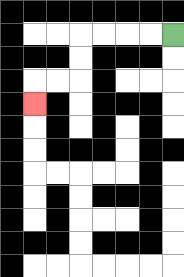{'start': '[7, 1]', 'end': '[1, 4]', 'path_directions': 'L,L,L,L,D,D,L,L,D', 'path_coordinates': '[[7, 1], [6, 1], [5, 1], [4, 1], [3, 1], [3, 2], [3, 3], [2, 3], [1, 3], [1, 4]]'}